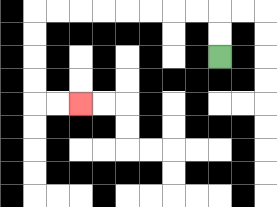{'start': '[9, 2]', 'end': '[3, 4]', 'path_directions': 'U,U,L,L,L,L,L,L,L,L,D,D,D,D,R,R', 'path_coordinates': '[[9, 2], [9, 1], [9, 0], [8, 0], [7, 0], [6, 0], [5, 0], [4, 0], [3, 0], [2, 0], [1, 0], [1, 1], [1, 2], [1, 3], [1, 4], [2, 4], [3, 4]]'}